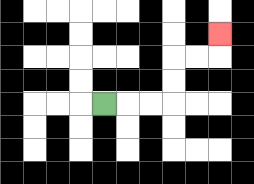{'start': '[4, 4]', 'end': '[9, 1]', 'path_directions': 'R,R,R,U,U,R,R,U', 'path_coordinates': '[[4, 4], [5, 4], [6, 4], [7, 4], [7, 3], [7, 2], [8, 2], [9, 2], [9, 1]]'}